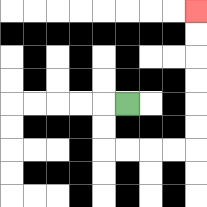{'start': '[5, 4]', 'end': '[8, 0]', 'path_directions': 'L,D,D,R,R,R,R,U,U,U,U,U,U', 'path_coordinates': '[[5, 4], [4, 4], [4, 5], [4, 6], [5, 6], [6, 6], [7, 6], [8, 6], [8, 5], [8, 4], [8, 3], [8, 2], [8, 1], [8, 0]]'}